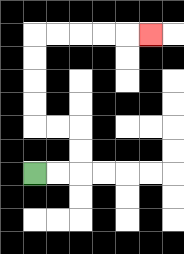{'start': '[1, 7]', 'end': '[6, 1]', 'path_directions': 'R,R,U,U,L,L,U,U,U,U,R,R,R,R,R', 'path_coordinates': '[[1, 7], [2, 7], [3, 7], [3, 6], [3, 5], [2, 5], [1, 5], [1, 4], [1, 3], [1, 2], [1, 1], [2, 1], [3, 1], [4, 1], [5, 1], [6, 1]]'}